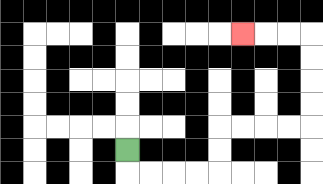{'start': '[5, 6]', 'end': '[10, 1]', 'path_directions': 'D,R,R,R,R,U,U,R,R,R,R,U,U,U,U,L,L,L', 'path_coordinates': '[[5, 6], [5, 7], [6, 7], [7, 7], [8, 7], [9, 7], [9, 6], [9, 5], [10, 5], [11, 5], [12, 5], [13, 5], [13, 4], [13, 3], [13, 2], [13, 1], [12, 1], [11, 1], [10, 1]]'}